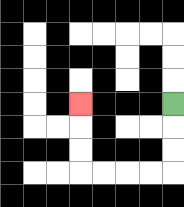{'start': '[7, 4]', 'end': '[3, 4]', 'path_directions': 'D,D,D,L,L,L,L,U,U,U', 'path_coordinates': '[[7, 4], [7, 5], [7, 6], [7, 7], [6, 7], [5, 7], [4, 7], [3, 7], [3, 6], [3, 5], [3, 4]]'}